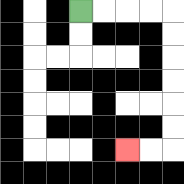{'start': '[3, 0]', 'end': '[5, 6]', 'path_directions': 'R,R,R,R,D,D,D,D,D,D,L,L', 'path_coordinates': '[[3, 0], [4, 0], [5, 0], [6, 0], [7, 0], [7, 1], [7, 2], [7, 3], [7, 4], [7, 5], [7, 6], [6, 6], [5, 6]]'}